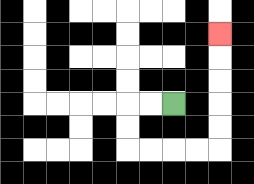{'start': '[7, 4]', 'end': '[9, 1]', 'path_directions': 'L,L,D,D,R,R,R,R,U,U,U,U,U', 'path_coordinates': '[[7, 4], [6, 4], [5, 4], [5, 5], [5, 6], [6, 6], [7, 6], [8, 6], [9, 6], [9, 5], [9, 4], [9, 3], [9, 2], [9, 1]]'}